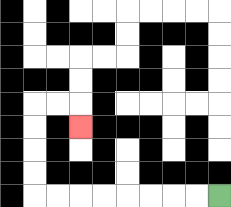{'start': '[9, 8]', 'end': '[3, 5]', 'path_directions': 'L,L,L,L,L,L,L,L,U,U,U,U,R,R,D', 'path_coordinates': '[[9, 8], [8, 8], [7, 8], [6, 8], [5, 8], [4, 8], [3, 8], [2, 8], [1, 8], [1, 7], [1, 6], [1, 5], [1, 4], [2, 4], [3, 4], [3, 5]]'}